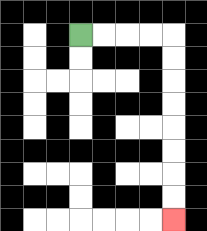{'start': '[3, 1]', 'end': '[7, 9]', 'path_directions': 'R,R,R,R,D,D,D,D,D,D,D,D', 'path_coordinates': '[[3, 1], [4, 1], [5, 1], [6, 1], [7, 1], [7, 2], [7, 3], [7, 4], [7, 5], [7, 6], [7, 7], [7, 8], [7, 9]]'}